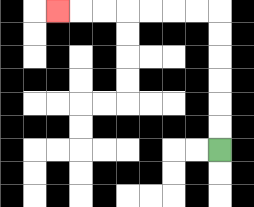{'start': '[9, 6]', 'end': '[2, 0]', 'path_directions': 'U,U,U,U,U,U,L,L,L,L,L,L,L', 'path_coordinates': '[[9, 6], [9, 5], [9, 4], [9, 3], [9, 2], [9, 1], [9, 0], [8, 0], [7, 0], [6, 0], [5, 0], [4, 0], [3, 0], [2, 0]]'}